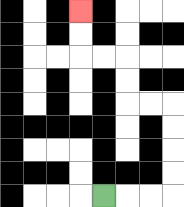{'start': '[4, 8]', 'end': '[3, 0]', 'path_directions': 'R,R,R,U,U,U,U,L,L,U,U,L,L,U,U', 'path_coordinates': '[[4, 8], [5, 8], [6, 8], [7, 8], [7, 7], [7, 6], [7, 5], [7, 4], [6, 4], [5, 4], [5, 3], [5, 2], [4, 2], [3, 2], [3, 1], [3, 0]]'}